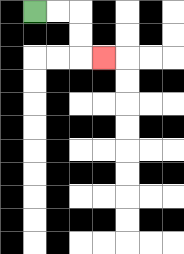{'start': '[1, 0]', 'end': '[4, 2]', 'path_directions': 'R,R,D,D,R', 'path_coordinates': '[[1, 0], [2, 0], [3, 0], [3, 1], [3, 2], [4, 2]]'}